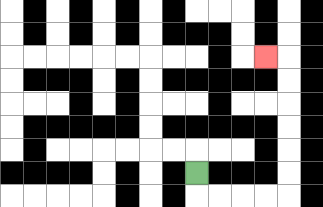{'start': '[8, 7]', 'end': '[11, 2]', 'path_directions': 'D,R,R,R,R,U,U,U,U,U,U,L', 'path_coordinates': '[[8, 7], [8, 8], [9, 8], [10, 8], [11, 8], [12, 8], [12, 7], [12, 6], [12, 5], [12, 4], [12, 3], [12, 2], [11, 2]]'}